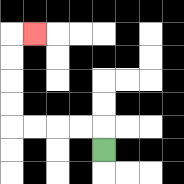{'start': '[4, 6]', 'end': '[1, 1]', 'path_directions': 'U,L,L,L,L,U,U,U,U,R', 'path_coordinates': '[[4, 6], [4, 5], [3, 5], [2, 5], [1, 5], [0, 5], [0, 4], [0, 3], [0, 2], [0, 1], [1, 1]]'}